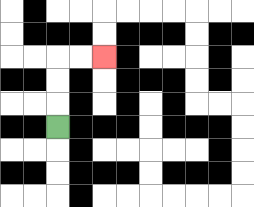{'start': '[2, 5]', 'end': '[4, 2]', 'path_directions': 'U,U,U,R,R', 'path_coordinates': '[[2, 5], [2, 4], [2, 3], [2, 2], [3, 2], [4, 2]]'}